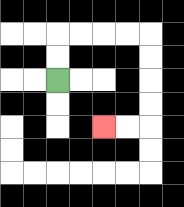{'start': '[2, 3]', 'end': '[4, 5]', 'path_directions': 'U,U,R,R,R,R,D,D,D,D,L,L', 'path_coordinates': '[[2, 3], [2, 2], [2, 1], [3, 1], [4, 1], [5, 1], [6, 1], [6, 2], [6, 3], [6, 4], [6, 5], [5, 5], [4, 5]]'}